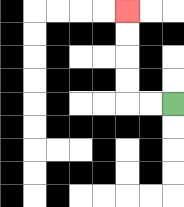{'start': '[7, 4]', 'end': '[5, 0]', 'path_directions': 'L,L,U,U,U,U', 'path_coordinates': '[[7, 4], [6, 4], [5, 4], [5, 3], [5, 2], [5, 1], [5, 0]]'}